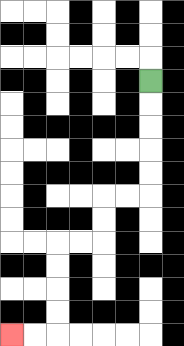{'start': '[6, 3]', 'end': '[0, 14]', 'path_directions': 'D,D,D,D,D,L,L,D,D,L,L,D,D,D,D,L,L', 'path_coordinates': '[[6, 3], [6, 4], [6, 5], [6, 6], [6, 7], [6, 8], [5, 8], [4, 8], [4, 9], [4, 10], [3, 10], [2, 10], [2, 11], [2, 12], [2, 13], [2, 14], [1, 14], [0, 14]]'}